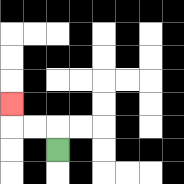{'start': '[2, 6]', 'end': '[0, 4]', 'path_directions': 'U,L,L,U', 'path_coordinates': '[[2, 6], [2, 5], [1, 5], [0, 5], [0, 4]]'}